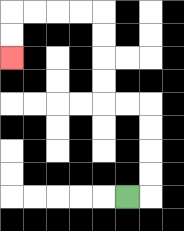{'start': '[5, 8]', 'end': '[0, 2]', 'path_directions': 'R,U,U,U,U,L,L,U,U,U,U,L,L,L,L,D,D', 'path_coordinates': '[[5, 8], [6, 8], [6, 7], [6, 6], [6, 5], [6, 4], [5, 4], [4, 4], [4, 3], [4, 2], [4, 1], [4, 0], [3, 0], [2, 0], [1, 0], [0, 0], [0, 1], [0, 2]]'}